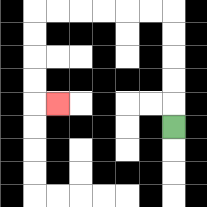{'start': '[7, 5]', 'end': '[2, 4]', 'path_directions': 'U,U,U,U,U,L,L,L,L,L,L,D,D,D,D,R', 'path_coordinates': '[[7, 5], [7, 4], [7, 3], [7, 2], [7, 1], [7, 0], [6, 0], [5, 0], [4, 0], [3, 0], [2, 0], [1, 0], [1, 1], [1, 2], [1, 3], [1, 4], [2, 4]]'}